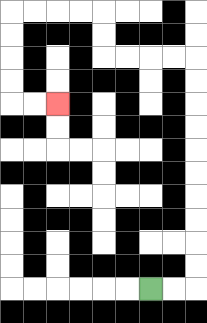{'start': '[6, 12]', 'end': '[2, 4]', 'path_directions': 'R,R,U,U,U,U,U,U,U,U,U,U,L,L,L,L,U,U,L,L,L,L,D,D,D,D,R,R', 'path_coordinates': '[[6, 12], [7, 12], [8, 12], [8, 11], [8, 10], [8, 9], [8, 8], [8, 7], [8, 6], [8, 5], [8, 4], [8, 3], [8, 2], [7, 2], [6, 2], [5, 2], [4, 2], [4, 1], [4, 0], [3, 0], [2, 0], [1, 0], [0, 0], [0, 1], [0, 2], [0, 3], [0, 4], [1, 4], [2, 4]]'}